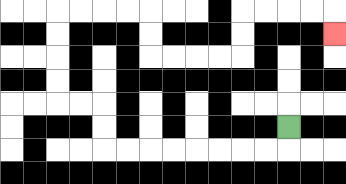{'start': '[12, 5]', 'end': '[14, 1]', 'path_directions': 'D,L,L,L,L,L,L,L,L,U,U,L,L,U,U,U,U,R,R,R,R,D,D,R,R,R,R,U,U,R,R,R,R,D', 'path_coordinates': '[[12, 5], [12, 6], [11, 6], [10, 6], [9, 6], [8, 6], [7, 6], [6, 6], [5, 6], [4, 6], [4, 5], [4, 4], [3, 4], [2, 4], [2, 3], [2, 2], [2, 1], [2, 0], [3, 0], [4, 0], [5, 0], [6, 0], [6, 1], [6, 2], [7, 2], [8, 2], [9, 2], [10, 2], [10, 1], [10, 0], [11, 0], [12, 0], [13, 0], [14, 0], [14, 1]]'}